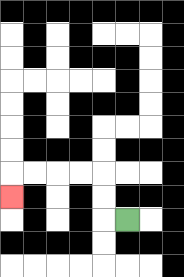{'start': '[5, 9]', 'end': '[0, 8]', 'path_directions': 'L,U,U,L,L,L,L,D', 'path_coordinates': '[[5, 9], [4, 9], [4, 8], [4, 7], [3, 7], [2, 7], [1, 7], [0, 7], [0, 8]]'}